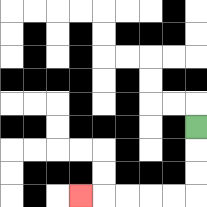{'start': '[8, 5]', 'end': '[3, 8]', 'path_directions': 'D,D,D,L,L,L,L,L', 'path_coordinates': '[[8, 5], [8, 6], [8, 7], [8, 8], [7, 8], [6, 8], [5, 8], [4, 8], [3, 8]]'}